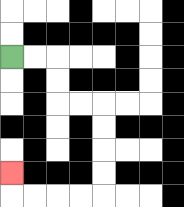{'start': '[0, 2]', 'end': '[0, 7]', 'path_directions': 'R,R,D,D,R,R,D,D,D,D,L,L,L,L,U', 'path_coordinates': '[[0, 2], [1, 2], [2, 2], [2, 3], [2, 4], [3, 4], [4, 4], [4, 5], [4, 6], [4, 7], [4, 8], [3, 8], [2, 8], [1, 8], [0, 8], [0, 7]]'}